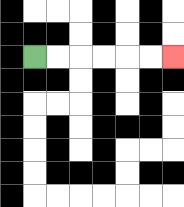{'start': '[1, 2]', 'end': '[7, 2]', 'path_directions': 'R,R,R,R,R,R', 'path_coordinates': '[[1, 2], [2, 2], [3, 2], [4, 2], [5, 2], [6, 2], [7, 2]]'}